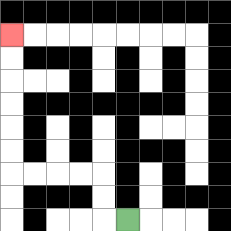{'start': '[5, 9]', 'end': '[0, 1]', 'path_directions': 'L,U,U,L,L,L,L,U,U,U,U,U,U', 'path_coordinates': '[[5, 9], [4, 9], [4, 8], [4, 7], [3, 7], [2, 7], [1, 7], [0, 7], [0, 6], [0, 5], [0, 4], [0, 3], [0, 2], [0, 1]]'}